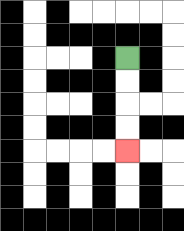{'start': '[5, 2]', 'end': '[5, 6]', 'path_directions': 'D,D,D,D', 'path_coordinates': '[[5, 2], [5, 3], [5, 4], [5, 5], [5, 6]]'}